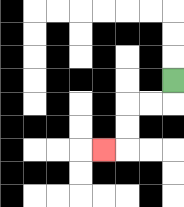{'start': '[7, 3]', 'end': '[4, 6]', 'path_directions': 'D,L,L,D,D,L', 'path_coordinates': '[[7, 3], [7, 4], [6, 4], [5, 4], [5, 5], [5, 6], [4, 6]]'}